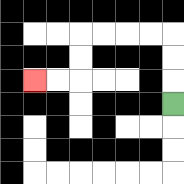{'start': '[7, 4]', 'end': '[1, 3]', 'path_directions': 'U,U,U,L,L,L,L,D,D,L,L', 'path_coordinates': '[[7, 4], [7, 3], [7, 2], [7, 1], [6, 1], [5, 1], [4, 1], [3, 1], [3, 2], [3, 3], [2, 3], [1, 3]]'}